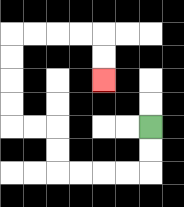{'start': '[6, 5]', 'end': '[4, 3]', 'path_directions': 'D,D,L,L,L,L,U,U,L,L,U,U,U,U,R,R,R,R,D,D', 'path_coordinates': '[[6, 5], [6, 6], [6, 7], [5, 7], [4, 7], [3, 7], [2, 7], [2, 6], [2, 5], [1, 5], [0, 5], [0, 4], [0, 3], [0, 2], [0, 1], [1, 1], [2, 1], [3, 1], [4, 1], [4, 2], [4, 3]]'}